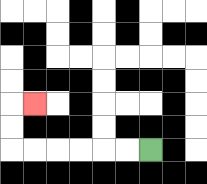{'start': '[6, 6]', 'end': '[1, 4]', 'path_directions': 'L,L,L,L,L,L,U,U,R', 'path_coordinates': '[[6, 6], [5, 6], [4, 6], [3, 6], [2, 6], [1, 6], [0, 6], [0, 5], [0, 4], [1, 4]]'}